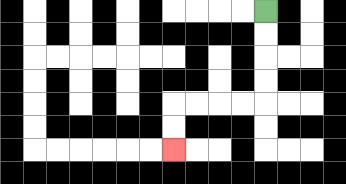{'start': '[11, 0]', 'end': '[7, 6]', 'path_directions': 'D,D,D,D,L,L,L,L,D,D', 'path_coordinates': '[[11, 0], [11, 1], [11, 2], [11, 3], [11, 4], [10, 4], [9, 4], [8, 4], [7, 4], [7, 5], [7, 6]]'}